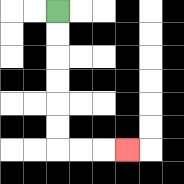{'start': '[2, 0]', 'end': '[5, 6]', 'path_directions': 'D,D,D,D,D,D,R,R,R', 'path_coordinates': '[[2, 0], [2, 1], [2, 2], [2, 3], [2, 4], [2, 5], [2, 6], [3, 6], [4, 6], [5, 6]]'}